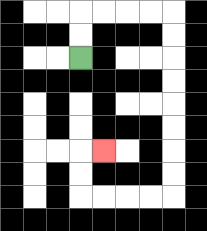{'start': '[3, 2]', 'end': '[4, 6]', 'path_directions': 'U,U,R,R,R,R,D,D,D,D,D,D,D,D,L,L,L,L,U,U,R', 'path_coordinates': '[[3, 2], [3, 1], [3, 0], [4, 0], [5, 0], [6, 0], [7, 0], [7, 1], [7, 2], [7, 3], [7, 4], [7, 5], [7, 6], [7, 7], [7, 8], [6, 8], [5, 8], [4, 8], [3, 8], [3, 7], [3, 6], [4, 6]]'}